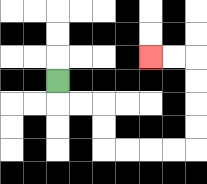{'start': '[2, 3]', 'end': '[6, 2]', 'path_directions': 'D,R,R,D,D,R,R,R,R,U,U,U,U,L,L', 'path_coordinates': '[[2, 3], [2, 4], [3, 4], [4, 4], [4, 5], [4, 6], [5, 6], [6, 6], [7, 6], [8, 6], [8, 5], [8, 4], [8, 3], [8, 2], [7, 2], [6, 2]]'}